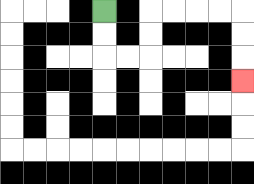{'start': '[4, 0]', 'end': '[10, 3]', 'path_directions': 'D,D,R,R,U,U,R,R,R,R,D,D,D', 'path_coordinates': '[[4, 0], [4, 1], [4, 2], [5, 2], [6, 2], [6, 1], [6, 0], [7, 0], [8, 0], [9, 0], [10, 0], [10, 1], [10, 2], [10, 3]]'}